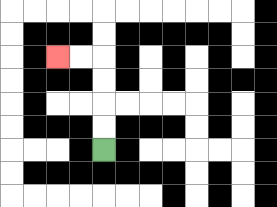{'start': '[4, 6]', 'end': '[2, 2]', 'path_directions': 'U,U,U,U,L,L', 'path_coordinates': '[[4, 6], [4, 5], [4, 4], [4, 3], [4, 2], [3, 2], [2, 2]]'}